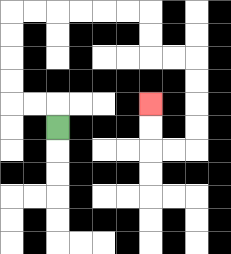{'start': '[2, 5]', 'end': '[6, 4]', 'path_directions': 'U,L,L,U,U,U,U,R,R,R,R,R,R,D,D,R,R,D,D,D,D,L,L,U,U', 'path_coordinates': '[[2, 5], [2, 4], [1, 4], [0, 4], [0, 3], [0, 2], [0, 1], [0, 0], [1, 0], [2, 0], [3, 0], [4, 0], [5, 0], [6, 0], [6, 1], [6, 2], [7, 2], [8, 2], [8, 3], [8, 4], [8, 5], [8, 6], [7, 6], [6, 6], [6, 5], [6, 4]]'}